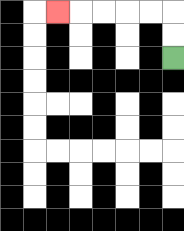{'start': '[7, 2]', 'end': '[2, 0]', 'path_directions': 'U,U,L,L,L,L,L', 'path_coordinates': '[[7, 2], [7, 1], [7, 0], [6, 0], [5, 0], [4, 0], [3, 0], [2, 0]]'}